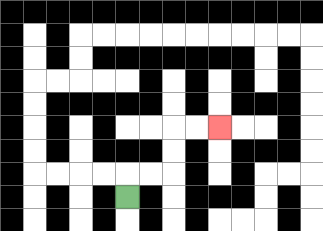{'start': '[5, 8]', 'end': '[9, 5]', 'path_directions': 'U,R,R,U,U,R,R', 'path_coordinates': '[[5, 8], [5, 7], [6, 7], [7, 7], [7, 6], [7, 5], [8, 5], [9, 5]]'}